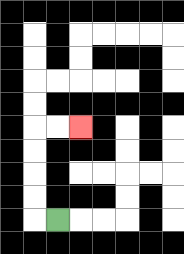{'start': '[2, 9]', 'end': '[3, 5]', 'path_directions': 'L,U,U,U,U,R,R', 'path_coordinates': '[[2, 9], [1, 9], [1, 8], [1, 7], [1, 6], [1, 5], [2, 5], [3, 5]]'}